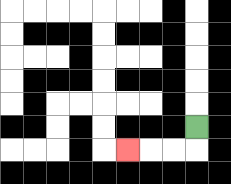{'start': '[8, 5]', 'end': '[5, 6]', 'path_directions': 'D,L,L,L', 'path_coordinates': '[[8, 5], [8, 6], [7, 6], [6, 6], [5, 6]]'}